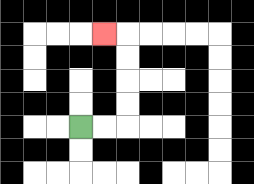{'start': '[3, 5]', 'end': '[4, 1]', 'path_directions': 'R,R,U,U,U,U,L', 'path_coordinates': '[[3, 5], [4, 5], [5, 5], [5, 4], [5, 3], [5, 2], [5, 1], [4, 1]]'}